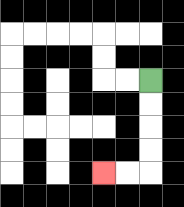{'start': '[6, 3]', 'end': '[4, 7]', 'path_directions': 'D,D,D,D,L,L', 'path_coordinates': '[[6, 3], [6, 4], [6, 5], [6, 6], [6, 7], [5, 7], [4, 7]]'}